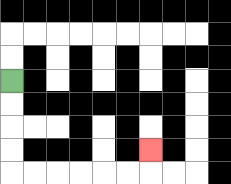{'start': '[0, 3]', 'end': '[6, 6]', 'path_directions': 'D,D,D,D,R,R,R,R,R,R,U', 'path_coordinates': '[[0, 3], [0, 4], [0, 5], [0, 6], [0, 7], [1, 7], [2, 7], [3, 7], [4, 7], [5, 7], [6, 7], [6, 6]]'}